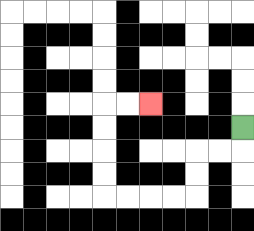{'start': '[10, 5]', 'end': '[6, 4]', 'path_directions': 'D,L,L,D,D,L,L,L,L,U,U,U,U,R,R', 'path_coordinates': '[[10, 5], [10, 6], [9, 6], [8, 6], [8, 7], [8, 8], [7, 8], [6, 8], [5, 8], [4, 8], [4, 7], [4, 6], [4, 5], [4, 4], [5, 4], [6, 4]]'}